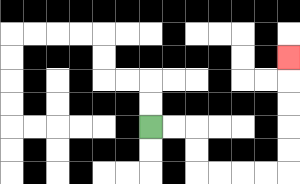{'start': '[6, 5]', 'end': '[12, 2]', 'path_directions': 'R,R,D,D,R,R,R,R,U,U,U,U,U', 'path_coordinates': '[[6, 5], [7, 5], [8, 5], [8, 6], [8, 7], [9, 7], [10, 7], [11, 7], [12, 7], [12, 6], [12, 5], [12, 4], [12, 3], [12, 2]]'}